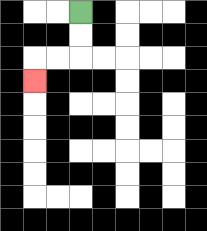{'start': '[3, 0]', 'end': '[1, 3]', 'path_directions': 'D,D,L,L,D', 'path_coordinates': '[[3, 0], [3, 1], [3, 2], [2, 2], [1, 2], [1, 3]]'}